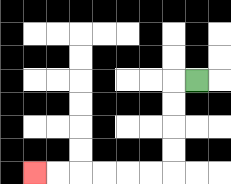{'start': '[8, 3]', 'end': '[1, 7]', 'path_directions': 'L,D,D,D,D,L,L,L,L,L,L', 'path_coordinates': '[[8, 3], [7, 3], [7, 4], [7, 5], [7, 6], [7, 7], [6, 7], [5, 7], [4, 7], [3, 7], [2, 7], [1, 7]]'}